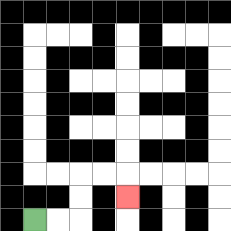{'start': '[1, 9]', 'end': '[5, 8]', 'path_directions': 'R,R,U,U,R,R,D', 'path_coordinates': '[[1, 9], [2, 9], [3, 9], [3, 8], [3, 7], [4, 7], [5, 7], [5, 8]]'}